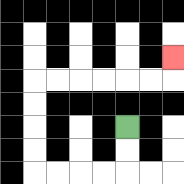{'start': '[5, 5]', 'end': '[7, 2]', 'path_directions': 'D,D,L,L,L,L,U,U,U,U,R,R,R,R,R,R,U', 'path_coordinates': '[[5, 5], [5, 6], [5, 7], [4, 7], [3, 7], [2, 7], [1, 7], [1, 6], [1, 5], [1, 4], [1, 3], [2, 3], [3, 3], [4, 3], [5, 3], [6, 3], [7, 3], [7, 2]]'}